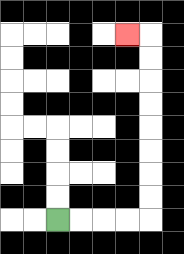{'start': '[2, 9]', 'end': '[5, 1]', 'path_directions': 'R,R,R,R,U,U,U,U,U,U,U,U,L', 'path_coordinates': '[[2, 9], [3, 9], [4, 9], [5, 9], [6, 9], [6, 8], [6, 7], [6, 6], [6, 5], [6, 4], [6, 3], [6, 2], [6, 1], [5, 1]]'}